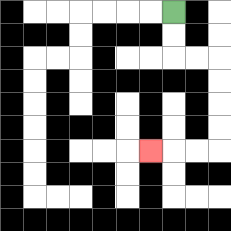{'start': '[7, 0]', 'end': '[6, 6]', 'path_directions': 'D,D,R,R,D,D,D,D,L,L,L', 'path_coordinates': '[[7, 0], [7, 1], [7, 2], [8, 2], [9, 2], [9, 3], [9, 4], [9, 5], [9, 6], [8, 6], [7, 6], [6, 6]]'}